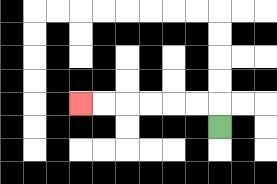{'start': '[9, 5]', 'end': '[3, 4]', 'path_directions': 'U,L,L,L,L,L,L', 'path_coordinates': '[[9, 5], [9, 4], [8, 4], [7, 4], [6, 4], [5, 4], [4, 4], [3, 4]]'}